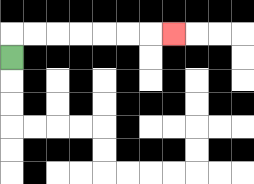{'start': '[0, 2]', 'end': '[7, 1]', 'path_directions': 'U,R,R,R,R,R,R,R', 'path_coordinates': '[[0, 2], [0, 1], [1, 1], [2, 1], [3, 1], [4, 1], [5, 1], [6, 1], [7, 1]]'}